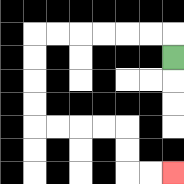{'start': '[7, 2]', 'end': '[7, 7]', 'path_directions': 'U,L,L,L,L,L,L,D,D,D,D,R,R,R,R,D,D,R,R', 'path_coordinates': '[[7, 2], [7, 1], [6, 1], [5, 1], [4, 1], [3, 1], [2, 1], [1, 1], [1, 2], [1, 3], [1, 4], [1, 5], [2, 5], [3, 5], [4, 5], [5, 5], [5, 6], [5, 7], [6, 7], [7, 7]]'}